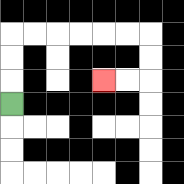{'start': '[0, 4]', 'end': '[4, 3]', 'path_directions': 'U,U,U,R,R,R,R,R,R,D,D,L,L', 'path_coordinates': '[[0, 4], [0, 3], [0, 2], [0, 1], [1, 1], [2, 1], [3, 1], [4, 1], [5, 1], [6, 1], [6, 2], [6, 3], [5, 3], [4, 3]]'}